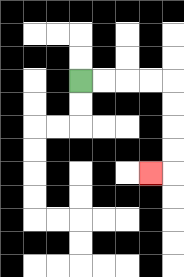{'start': '[3, 3]', 'end': '[6, 7]', 'path_directions': 'R,R,R,R,D,D,D,D,L', 'path_coordinates': '[[3, 3], [4, 3], [5, 3], [6, 3], [7, 3], [7, 4], [7, 5], [7, 6], [7, 7], [6, 7]]'}